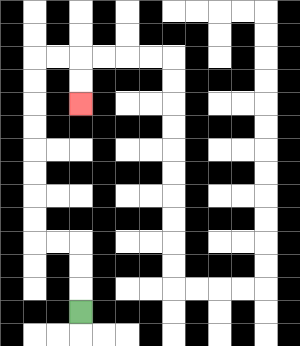{'start': '[3, 13]', 'end': '[3, 4]', 'path_directions': 'U,U,U,L,L,U,U,U,U,U,U,U,U,R,R,D,D', 'path_coordinates': '[[3, 13], [3, 12], [3, 11], [3, 10], [2, 10], [1, 10], [1, 9], [1, 8], [1, 7], [1, 6], [1, 5], [1, 4], [1, 3], [1, 2], [2, 2], [3, 2], [3, 3], [3, 4]]'}